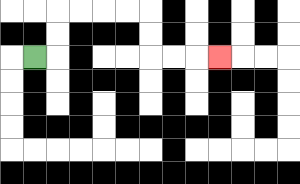{'start': '[1, 2]', 'end': '[9, 2]', 'path_directions': 'R,U,U,R,R,R,R,D,D,R,R,R', 'path_coordinates': '[[1, 2], [2, 2], [2, 1], [2, 0], [3, 0], [4, 0], [5, 0], [6, 0], [6, 1], [6, 2], [7, 2], [8, 2], [9, 2]]'}